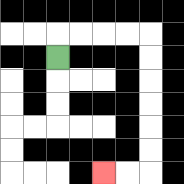{'start': '[2, 2]', 'end': '[4, 7]', 'path_directions': 'U,R,R,R,R,D,D,D,D,D,D,L,L', 'path_coordinates': '[[2, 2], [2, 1], [3, 1], [4, 1], [5, 1], [6, 1], [6, 2], [6, 3], [6, 4], [6, 5], [6, 6], [6, 7], [5, 7], [4, 7]]'}